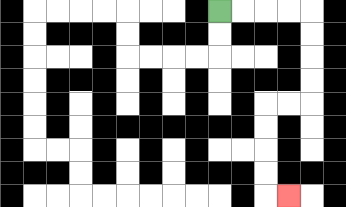{'start': '[9, 0]', 'end': '[12, 8]', 'path_directions': 'R,R,R,R,D,D,D,D,L,L,D,D,D,D,R', 'path_coordinates': '[[9, 0], [10, 0], [11, 0], [12, 0], [13, 0], [13, 1], [13, 2], [13, 3], [13, 4], [12, 4], [11, 4], [11, 5], [11, 6], [11, 7], [11, 8], [12, 8]]'}